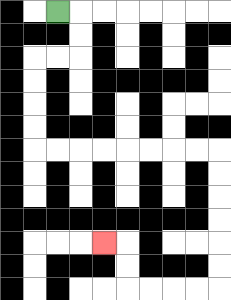{'start': '[2, 0]', 'end': '[4, 10]', 'path_directions': 'R,D,D,L,L,D,D,D,D,R,R,R,R,R,R,R,R,D,D,D,D,D,D,L,L,L,L,U,U,L', 'path_coordinates': '[[2, 0], [3, 0], [3, 1], [3, 2], [2, 2], [1, 2], [1, 3], [1, 4], [1, 5], [1, 6], [2, 6], [3, 6], [4, 6], [5, 6], [6, 6], [7, 6], [8, 6], [9, 6], [9, 7], [9, 8], [9, 9], [9, 10], [9, 11], [9, 12], [8, 12], [7, 12], [6, 12], [5, 12], [5, 11], [5, 10], [4, 10]]'}